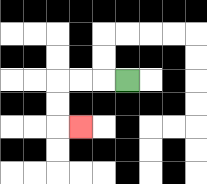{'start': '[5, 3]', 'end': '[3, 5]', 'path_directions': 'L,L,L,D,D,R', 'path_coordinates': '[[5, 3], [4, 3], [3, 3], [2, 3], [2, 4], [2, 5], [3, 5]]'}